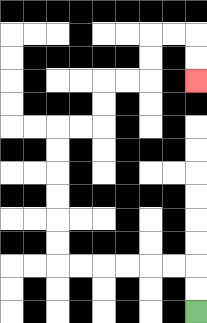{'start': '[8, 13]', 'end': '[8, 3]', 'path_directions': 'U,U,L,L,L,L,L,L,U,U,U,U,U,U,R,R,U,U,R,R,U,U,R,R,D,D', 'path_coordinates': '[[8, 13], [8, 12], [8, 11], [7, 11], [6, 11], [5, 11], [4, 11], [3, 11], [2, 11], [2, 10], [2, 9], [2, 8], [2, 7], [2, 6], [2, 5], [3, 5], [4, 5], [4, 4], [4, 3], [5, 3], [6, 3], [6, 2], [6, 1], [7, 1], [8, 1], [8, 2], [8, 3]]'}